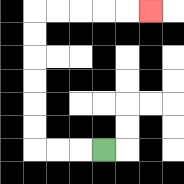{'start': '[4, 6]', 'end': '[6, 0]', 'path_directions': 'L,L,L,U,U,U,U,U,U,R,R,R,R,R', 'path_coordinates': '[[4, 6], [3, 6], [2, 6], [1, 6], [1, 5], [1, 4], [1, 3], [1, 2], [1, 1], [1, 0], [2, 0], [3, 0], [4, 0], [5, 0], [6, 0]]'}